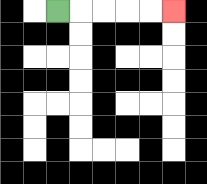{'start': '[2, 0]', 'end': '[7, 0]', 'path_directions': 'R,R,R,R,R', 'path_coordinates': '[[2, 0], [3, 0], [4, 0], [5, 0], [6, 0], [7, 0]]'}